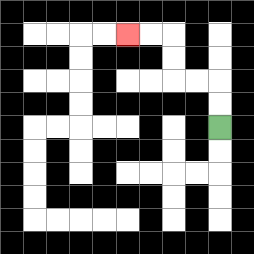{'start': '[9, 5]', 'end': '[5, 1]', 'path_directions': 'U,U,L,L,U,U,L,L', 'path_coordinates': '[[9, 5], [9, 4], [9, 3], [8, 3], [7, 3], [7, 2], [7, 1], [6, 1], [5, 1]]'}